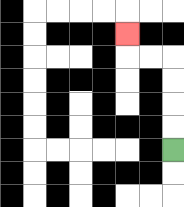{'start': '[7, 6]', 'end': '[5, 1]', 'path_directions': 'U,U,U,U,L,L,U', 'path_coordinates': '[[7, 6], [7, 5], [7, 4], [7, 3], [7, 2], [6, 2], [5, 2], [5, 1]]'}